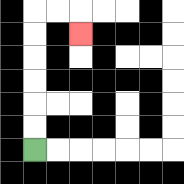{'start': '[1, 6]', 'end': '[3, 1]', 'path_directions': 'U,U,U,U,U,U,R,R,D', 'path_coordinates': '[[1, 6], [1, 5], [1, 4], [1, 3], [1, 2], [1, 1], [1, 0], [2, 0], [3, 0], [3, 1]]'}